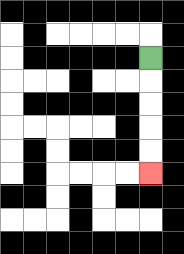{'start': '[6, 2]', 'end': '[6, 7]', 'path_directions': 'D,D,D,D,D', 'path_coordinates': '[[6, 2], [6, 3], [6, 4], [6, 5], [6, 6], [6, 7]]'}